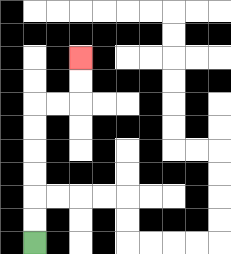{'start': '[1, 10]', 'end': '[3, 2]', 'path_directions': 'U,U,U,U,U,U,R,R,U,U', 'path_coordinates': '[[1, 10], [1, 9], [1, 8], [1, 7], [1, 6], [1, 5], [1, 4], [2, 4], [3, 4], [3, 3], [3, 2]]'}